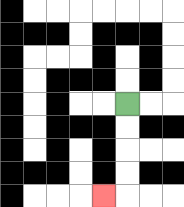{'start': '[5, 4]', 'end': '[4, 8]', 'path_directions': 'D,D,D,D,L', 'path_coordinates': '[[5, 4], [5, 5], [5, 6], [5, 7], [5, 8], [4, 8]]'}